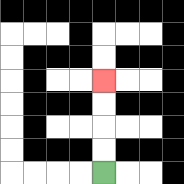{'start': '[4, 7]', 'end': '[4, 3]', 'path_directions': 'U,U,U,U', 'path_coordinates': '[[4, 7], [4, 6], [4, 5], [4, 4], [4, 3]]'}